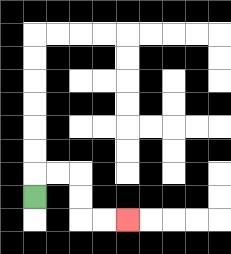{'start': '[1, 8]', 'end': '[5, 9]', 'path_directions': 'U,R,R,D,D,R,R', 'path_coordinates': '[[1, 8], [1, 7], [2, 7], [3, 7], [3, 8], [3, 9], [4, 9], [5, 9]]'}